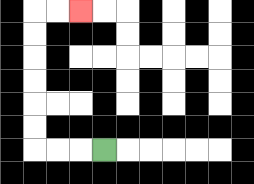{'start': '[4, 6]', 'end': '[3, 0]', 'path_directions': 'L,L,L,U,U,U,U,U,U,R,R', 'path_coordinates': '[[4, 6], [3, 6], [2, 6], [1, 6], [1, 5], [1, 4], [1, 3], [1, 2], [1, 1], [1, 0], [2, 0], [3, 0]]'}